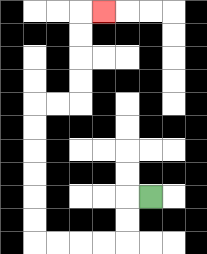{'start': '[6, 8]', 'end': '[4, 0]', 'path_directions': 'L,D,D,L,L,L,L,U,U,U,U,U,U,R,R,U,U,U,U,R', 'path_coordinates': '[[6, 8], [5, 8], [5, 9], [5, 10], [4, 10], [3, 10], [2, 10], [1, 10], [1, 9], [1, 8], [1, 7], [1, 6], [1, 5], [1, 4], [2, 4], [3, 4], [3, 3], [3, 2], [3, 1], [3, 0], [4, 0]]'}